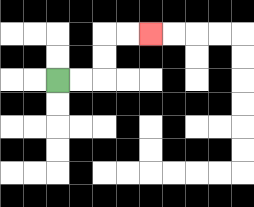{'start': '[2, 3]', 'end': '[6, 1]', 'path_directions': 'R,R,U,U,R,R', 'path_coordinates': '[[2, 3], [3, 3], [4, 3], [4, 2], [4, 1], [5, 1], [6, 1]]'}